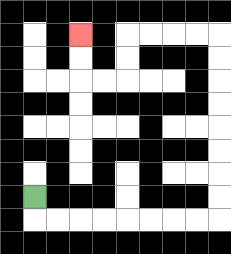{'start': '[1, 8]', 'end': '[3, 1]', 'path_directions': 'D,R,R,R,R,R,R,R,R,U,U,U,U,U,U,U,U,L,L,L,L,D,D,L,L,U,U', 'path_coordinates': '[[1, 8], [1, 9], [2, 9], [3, 9], [4, 9], [5, 9], [6, 9], [7, 9], [8, 9], [9, 9], [9, 8], [9, 7], [9, 6], [9, 5], [9, 4], [9, 3], [9, 2], [9, 1], [8, 1], [7, 1], [6, 1], [5, 1], [5, 2], [5, 3], [4, 3], [3, 3], [3, 2], [3, 1]]'}